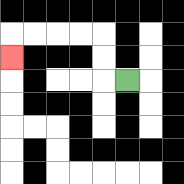{'start': '[5, 3]', 'end': '[0, 2]', 'path_directions': 'L,U,U,L,L,L,L,D', 'path_coordinates': '[[5, 3], [4, 3], [4, 2], [4, 1], [3, 1], [2, 1], [1, 1], [0, 1], [0, 2]]'}